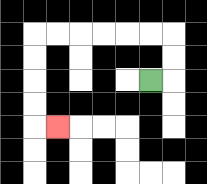{'start': '[6, 3]', 'end': '[2, 5]', 'path_directions': 'R,U,U,L,L,L,L,L,L,D,D,D,D,R', 'path_coordinates': '[[6, 3], [7, 3], [7, 2], [7, 1], [6, 1], [5, 1], [4, 1], [3, 1], [2, 1], [1, 1], [1, 2], [1, 3], [1, 4], [1, 5], [2, 5]]'}